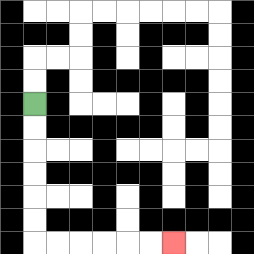{'start': '[1, 4]', 'end': '[7, 10]', 'path_directions': 'D,D,D,D,D,D,R,R,R,R,R,R', 'path_coordinates': '[[1, 4], [1, 5], [1, 6], [1, 7], [1, 8], [1, 9], [1, 10], [2, 10], [3, 10], [4, 10], [5, 10], [6, 10], [7, 10]]'}